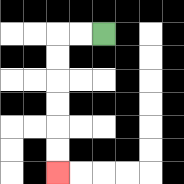{'start': '[4, 1]', 'end': '[2, 7]', 'path_directions': 'L,L,D,D,D,D,D,D', 'path_coordinates': '[[4, 1], [3, 1], [2, 1], [2, 2], [2, 3], [2, 4], [2, 5], [2, 6], [2, 7]]'}